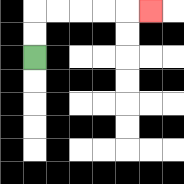{'start': '[1, 2]', 'end': '[6, 0]', 'path_directions': 'U,U,R,R,R,R,R', 'path_coordinates': '[[1, 2], [1, 1], [1, 0], [2, 0], [3, 0], [4, 0], [5, 0], [6, 0]]'}